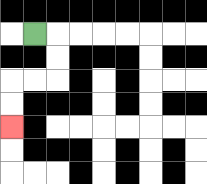{'start': '[1, 1]', 'end': '[0, 5]', 'path_directions': 'R,D,D,L,L,D,D', 'path_coordinates': '[[1, 1], [2, 1], [2, 2], [2, 3], [1, 3], [0, 3], [0, 4], [0, 5]]'}